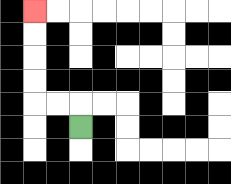{'start': '[3, 5]', 'end': '[1, 0]', 'path_directions': 'U,L,L,U,U,U,U', 'path_coordinates': '[[3, 5], [3, 4], [2, 4], [1, 4], [1, 3], [1, 2], [1, 1], [1, 0]]'}